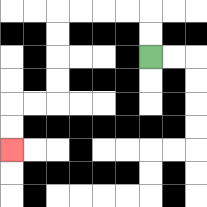{'start': '[6, 2]', 'end': '[0, 6]', 'path_directions': 'U,U,L,L,L,L,D,D,D,D,L,L,D,D', 'path_coordinates': '[[6, 2], [6, 1], [6, 0], [5, 0], [4, 0], [3, 0], [2, 0], [2, 1], [2, 2], [2, 3], [2, 4], [1, 4], [0, 4], [0, 5], [0, 6]]'}